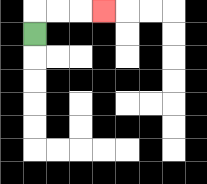{'start': '[1, 1]', 'end': '[4, 0]', 'path_directions': 'U,R,R,R', 'path_coordinates': '[[1, 1], [1, 0], [2, 0], [3, 0], [4, 0]]'}